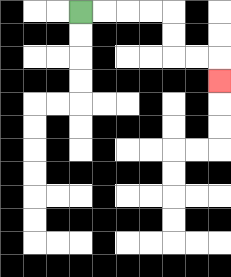{'start': '[3, 0]', 'end': '[9, 3]', 'path_directions': 'R,R,R,R,D,D,R,R,D', 'path_coordinates': '[[3, 0], [4, 0], [5, 0], [6, 0], [7, 0], [7, 1], [7, 2], [8, 2], [9, 2], [9, 3]]'}